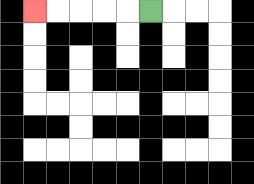{'start': '[6, 0]', 'end': '[1, 0]', 'path_directions': 'L,L,L,L,L', 'path_coordinates': '[[6, 0], [5, 0], [4, 0], [3, 0], [2, 0], [1, 0]]'}